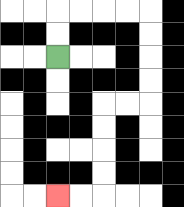{'start': '[2, 2]', 'end': '[2, 8]', 'path_directions': 'U,U,R,R,R,R,D,D,D,D,L,L,D,D,D,D,L,L', 'path_coordinates': '[[2, 2], [2, 1], [2, 0], [3, 0], [4, 0], [5, 0], [6, 0], [6, 1], [6, 2], [6, 3], [6, 4], [5, 4], [4, 4], [4, 5], [4, 6], [4, 7], [4, 8], [3, 8], [2, 8]]'}